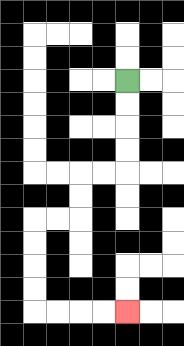{'start': '[5, 3]', 'end': '[5, 13]', 'path_directions': 'D,D,D,D,L,L,D,D,L,L,D,D,D,D,R,R,R,R', 'path_coordinates': '[[5, 3], [5, 4], [5, 5], [5, 6], [5, 7], [4, 7], [3, 7], [3, 8], [3, 9], [2, 9], [1, 9], [1, 10], [1, 11], [1, 12], [1, 13], [2, 13], [3, 13], [4, 13], [5, 13]]'}